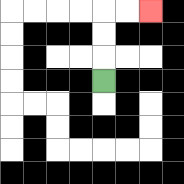{'start': '[4, 3]', 'end': '[6, 0]', 'path_directions': 'U,U,U,R,R', 'path_coordinates': '[[4, 3], [4, 2], [4, 1], [4, 0], [5, 0], [6, 0]]'}